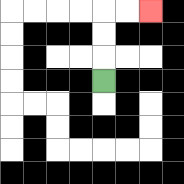{'start': '[4, 3]', 'end': '[6, 0]', 'path_directions': 'U,U,U,R,R', 'path_coordinates': '[[4, 3], [4, 2], [4, 1], [4, 0], [5, 0], [6, 0]]'}